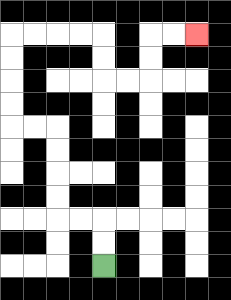{'start': '[4, 11]', 'end': '[8, 1]', 'path_directions': 'U,U,L,L,U,U,U,U,L,L,U,U,U,U,R,R,R,R,D,D,R,R,U,U,R,R', 'path_coordinates': '[[4, 11], [4, 10], [4, 9], [3, 9], [2, 9], [2, 8], [2, 7], [2, 6], [2, 5], [1, 5], [0, 5], [0, 4], [0, 3], [0, 2], [0, 1], [1, 1], [2, 1], [3, 1], [4, 1], [4, 2], [4, 3], [5, 3], [6, 3], [6, 2], [6, 1], [7, 1], [8, 1]]'}